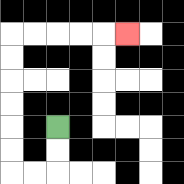{'start': '[2, 5]', 'end': '[5, 1]', 'path_directions': 'D,D,L,L,U,U,U,U,U,U,R,R,R,R,R', 'path_coordinates': '[[2, 5], [2, 6], [2, 7], [1, 7], [0, 7], [0, 6], [0, 5], [0, 4], [0, 3], [0, 2], [0, 1], [1, 1], [2, 1], [3, 1], [4, 1], [5, 1]]'}